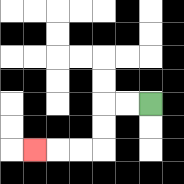{'start': '[6, 4]', 'end': '[1, 6]', 'path_directions': 'L,L,D,D,L,L,L', 'path_coordinates': '[[6, 4], [5, 4], [4, 4], [4, 5], [4, 6], [3, 6], [2, 6], [1, 6]]'}